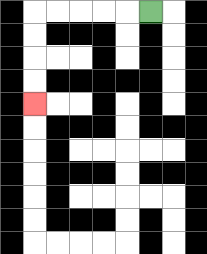{'start': '[6, 0]', 'end': '[1, 4]', 'path_directions': 'L,L,L,L,L,D,D,D,D', 'path_coordinates': '[[6, 0], [5, 0], [4, 0], [3, 0], [2, 0], [1, 0], [1, 1], [1, 2], [1, 3], [1, 4]]'}